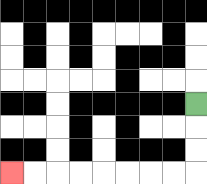{'start': '[8, 4]', 'end': '[0, 7]', 'path_directions': 'D,D,D,L,L,L,L,L,L,L,L', 'path_coordinates': '[[8, 4], [8, 5], [8, 6], [8, 7], [7, 7], [6, 7], [5, 7], [4, 7], [3, 7], [2, 7], [1, 7], [0, 7]]'}